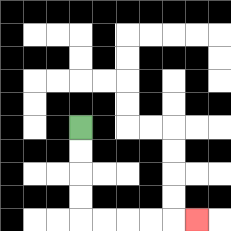{'start': '[3, 5]', 'end': '[8, 9]', 'path_directions': 'D,D,D,D,R,R,R,R,R', 'path_coordinates': '[[3, 5], [3, 6], [3, 7], [3, 8], [3, 9], [4, 9], [5, 9], [6, 9], [7, 9], [8, 9]]'}